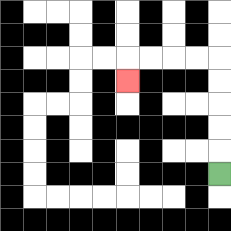{'start': '[9, 7]', 'end': '[5, 3]', 'path_directions': 'U,U,U,U,U,L,L,L,L,D', 'path_coordinates': '[[9, 7], [9, 6], [9, 5], [9, 4], [9, 3], [9, 2], [8, 2], [7, 2], [6, 2], [5, 2], [5, 3]]'}